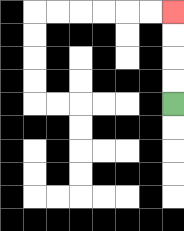{'start': '[7, 4]', 'end': '[7, 0]', 'path_directions': 'U,U,U,U', 'path_coordinates': '[[7, 4], [7, 3], [7, 2], [7, 1], [7, 0]]'}